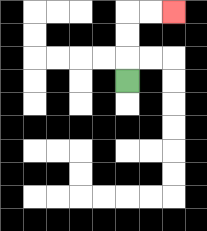{'start': '[5, 3]', 'end': '[7, 0]', 'path_directions': 'U,U,U,R,R', 'path_coordinates': '[[5, 3], [5, 2], [5, 1], [5, 0], [6, 0], [7, 0]]'}